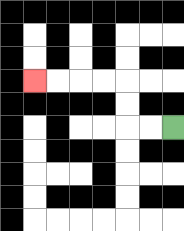{'start': '[7, 5]', 'end': '[1, 3]', 'path_directions': 'L,L,U,U,L,L,L,L', 'path_coordinates': '[[7, 5], [6, 5], [5, 5], [5, 4], [5, 3], [4, 3], [3, 3], [2, 3], [1, 3]]'}